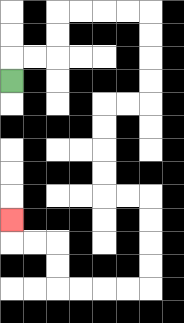{'start': '[0, 3]', 'end': '[0, 9]', 'path_directions': 'U,R,R,U,U,R,R,R,R,D,D,D,D,L,L,D,D,D,D,R,R,D,D,D,D,L,L,L,L,U,U,L,L,U', 'path_coordinates': '[[0, 3], [0, 2], [1, 2], [2, 2], [2, 1], [2, 0], [3, 0], [4, 0], [5, 0], [6, 0], [6, 1], [6, 2], [6, 3], [6, 4], [5, 4], [4, 4], [4, 5], [4, 6], [4, 7], [4, 8], [5, 8], [6, 8], [6, 9], [6, 10], [6, 11], [6, 12], [5, 12], [4, 12], [3, 12], [2, 12], [2, 11], [2, 10], [1, 10], [0, 10], [0, 9]]'}